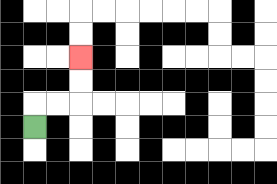{'start': '[1, 5]', 'end': '[3, 2]', 'path_directions': 'U,R,R,U,U', 'path_coordinates': '[[1, 5], [1, 4], [2, 4], [3, 4], [3, 3], [3, 2]]'}